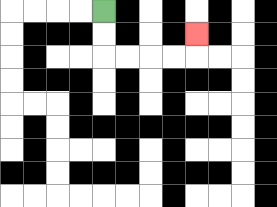{'start': '[4, 0]', 'end': '[8, 1]', 'path_directions': 'D,D,R,R,R,R,U', 'path_coordinates': '[[4, 0], [4, 1], [4, 2], [5, 2], [6, 2], [7, 2], [8, 2], [8, 1]]'}